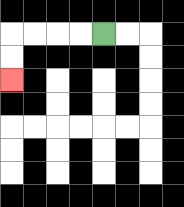{'start': '[4, 1]', 'end': '[0, 3]', 'path_directions': 'L,L,L,L,D,D', 'path_coordinates': '[[4, 1], [3, 1], [2, 1], [1, 1], [0, 1], [0, 2], [0, 3]]'}